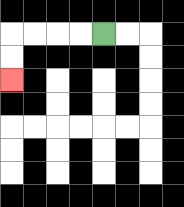{'start': '[4, 1]', 'end': '[0, 3]', 'path_directions': 'L,L,L,L,D,D', 'path_coordinates': '[[4, 1], [3, 1], [2, 1], [1, 1], [0, 1], [0, 2], [0, 3]]'}